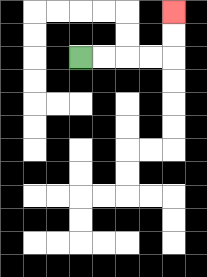{'start': '[3, 2]', 'end': '[7, 0]', 'path_directions': 'R,R,R,R,U,U', 'path_coordinates': '[[3, 2], [4, 2], [5, 2], [6, 2], [7, 2], [7, 1], [7, 0]]'}